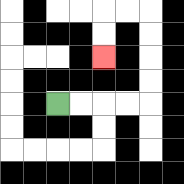{'start': '[2, 4]', 'end': '[4, 2]', 'path_directions': 'R,R,R,R,U,U,U,U,L,L,D,D', 'path_coordinates': '[[2, 4], [3, 4], [4, 4], [5, 4], [6, 4], [6, 3], [6, 2], [6, 1], [6, 0], [5, 0], [4, 0], [4, 1], [4, 2]]'}